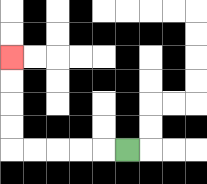{'start': '[5, 6]', 'end': '[0, 2]', 'path_directions': 'L,L,L,L,L,U,U,U,U', 'path_coordinates': '[[5, 6], [4, 6], [3, 6], [2, 6], [1, 6], [0, 6], [0, 5], [0, 4], [0, 3], [0, 2]]'}